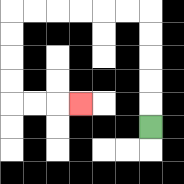{'start': '[6, 5]', 'end': '[3, 4]', 'path_directions': 'U,U,U,U,U,L,L,L,L,L,L,D,D,D,D,R,R,R', 'path_coordinates': '[[6, 5], [6, 4], [6, 3], [6, 2], [6, 1], [6, 0], [5, 0], [4, 0], [3, 0], [2, 0], [1, 0], [0, 0], [0, 1], [0, 2], [0, 3], [0, 4], [1, 4], [2, 4], [3, 4]]'}